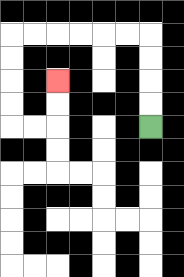{'start': '[6, 5]', 'end': '[2, 3]', 'path_directions': 'U,U,U,U,L,L,L,L,L,L,D,D,D,D,R,R,U,U', 'path_coordinates': '[[6, 5], [6, 4], [6, 3], [6, 2], [6, 1], [5, 1], [4, 1], [3, 1], [2, 1], [1, 1], [0, 1], [0, 2], [0, 3], [0, 4], [0, 5], [1, 5], [2, 5], [2, 4], [2, 3]]'}